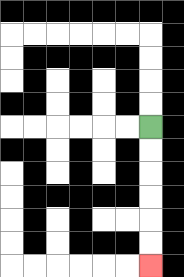{'start': '[6, 5]', 'end': '[6, 11]', 'path_directions': 'D,D,D,D,D,D', 'path_coordinates': '[[6, 5], [6, 6], [6, 7], [6, 8], [6, 9], [6, 10], [6, 11]]'}